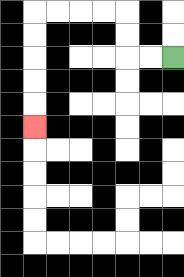{'start': '[7, 2]', 'end': '[1, 5]', 'path_directions': 'L,L,U,U,L,L,L,L,D,D,D,D,D', 'path_coordinates': '[[7, 2], [6, 2], [5, 2], [5, 1], [5, 0], [4, 0], [3, 0], [2, 0], [1, 0], [1, 1], [1, 2], [1, 3], [1, 4], [1, 5]]'}